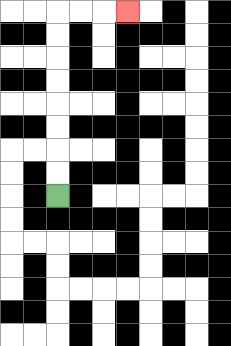{'start': '[2, 8]', 'end': '[5, 0]', 'path_directions': 'U,U,U,U,U,U,U,U,R,R,R', 'path_coordinates': '[[2, 8], [2, 7], [2, 6], [2, 5], [2, 4], [2, 3], [2, 2], [2, 1], [2, 0], [3, 0], [4, 0], [5, 0]]'}